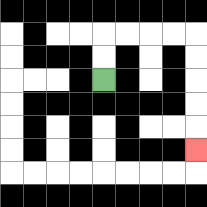{'start': '[4, 3]', 'end': '[8, 6]', 'path_directions': 'U,U,R,R,R,R,D,D,D,D,D', 'path_coordinates': '[[4, 3], [4, 2], [4, 1], [5, 1], [6, 1], [7, 1], [8, 1], [8, 2], [8, 3], [8, 4], [8, 5], [8, 6]]'}